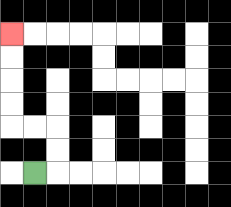{'start': '[1, 7]', 'end': '[0, 1]', 'path_directions': 'R,U,U,L,L,U,U,U,U', 'path_coordinates': '[[1, 7], [2, 7], [2, 6], [2, 5], [1, 5], [0, 5], [0, 4], [0, 3], [0, 2], [0, 1]]'}